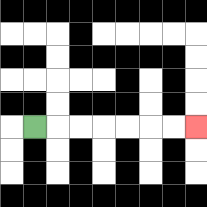{'start': '[1, 5]', 'end': '[8, 5]', 'path_directions': 'R,R,R,R,R,R,R', 'path_coordinates': '[[1, 5], [2, 5], [3, 5], [4, 5], [5, 5], [6, 5], [7, 5], [8, 5]]'}